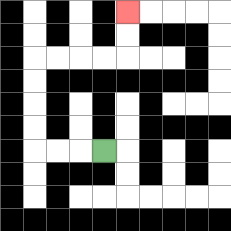{'start': '[4, 6]', 'end': '[5, 0]', 'path_directions': 'L,L,L,U,U,U,U,R,R,R,R,U,U', 'path_coordinates': '[[4, 6], [3, 6], [2, 6], [1, 6], [1, 5], [1, 4], [1, 3], [1, 2], [2, 2], [3, 2], [4, 2], [5, 2], [5, 1], [5, 0]]'}